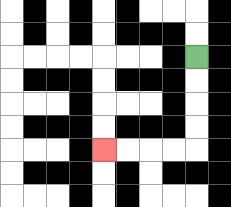{'start': '[8, 2]', 'end': '[4, 6]', 'path_directions': 'D,D,D,D,L,L,L,L', 'path_coordinates': '[[8, 2], [8, 3], [8, 4], [8, 5], [8, 6], [7, 6], [6, 6], [5, 6], [4, 6]]'}